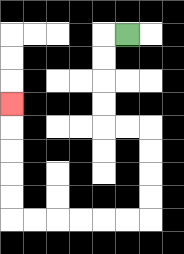{'start': '[5, 1]', 'end': '[0, 4]', 'path_directions': 'L,D,D,D,D,R,R,D,D,D,D,L,L,L,L,L,L,U,U,U,U,U', 'path_coordinates': '[[5, 1], [4, 1], [4, 2], [4, 3], [4, 4], [4, 5], [5, 5], [6, 5], [6, 6], [6, 7], [6, 8], [6, 9], [5, 9], [4, 9], [3, 9], [2, 9], [1, 9], [0, 9], [0, 8], [0, 7], [0, 6], [0, 5], [0, 4]]'}